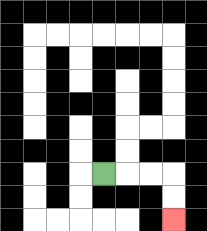{'start': '[4, 7]', 'end': '[7, 9]', 'path_directions': 'R,R,R,D,D', 'path_coordinates': '[[4, 7], [5, 7], [6, 7], [7, 7], [7, 8], [7, 9]]'}